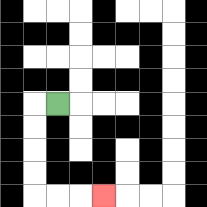{'start': '[2, 4]', 'end': '[4, 8]', 'path_directions': 'L,D,D,D,D,R,R,R', 'path_coordinates': '[[2, 4], [1, 4], [1, 5], [1, 6], [1, 7], [1, 8], [2, 8], [3, 8], [4, 8]]'}